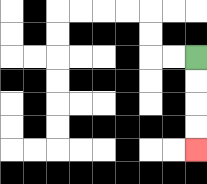{'start': '[8, 2]', 'end': '[8, 6]', 'path_directions': 'D,D,D,D', 'path_coordinates': '[[8, 2], [8, 3], [8, 4], [8, 5], [8, 6]]'}